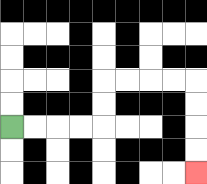{'start': '[0, 5]', 'end': '[8, 7]', 'path_directions': 'R,R,R,R,U,U,R,R,R,R,D,D,D,D', 'path_coordinates': '[[0, 5], [1, 5], [2, 5], [3, 5], [4, 5], [4, 4], [4, 3], [5, 3], [6, 3], [7, 3], [8, 3], [8, 4], [8, 5], [8, 6], [8, 7]]'}